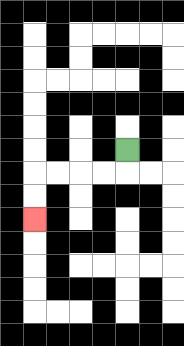{'start': '[5, 6]', 'end': '[1, 9]', 'path_directions': 'D,L,L,L,L,D,D', 'path_coordinates': '[[5, 6], [5, 7], [4, 7], [3, 7], [2, 7], [1, 7], [1, 8], [1, 9]]'}